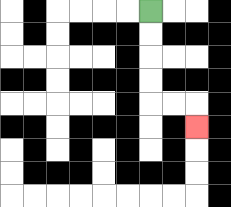{'start': '[6, 0]', 'end': '[8, 5]', 'path_directions': 'D,D,D,D,R,R,D', 'path_coordinates': '[[6, 0], [6, 1], [6, 2], [6, 3], [6, 4], [7, 4], [8, 4], [8, 5]]'}